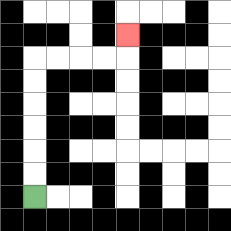{'start': '[1, 8]', 'end': '[5, 1]', 'path_directions': 'U,U,U,U,U,U,R,R,R,R,U', 'path_coordinates': '[[1, 8], [1, 7], [1, 6], [1, 5], [1, 4], [1, 3], [1, 2], [2, 2], [3, 2], [4, 2], [5, 2], [5, 1]]'}